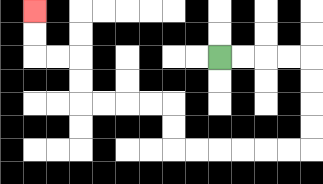{'start': '[9, 2]', 'end': '[1, 0]', 'path_directions': 'R,R,R,R,D,D,D,D,L,L,L,L,L,L,U,U,L,L,L,L,U,U,L,L,U,U', 'path_coordinates': '[[9, 2], [10, 2], [11, 2], [12, 2], [13, 2], [13, 3], [13, 4], [13, 5], [13, 6], [12, 6], [11, 6], [10, 6], [9, 6], [8, 6], [7, 6], [7, 5], [7, 4], [6, 4], [5, 4], [4, 4], [3, 4], [3, 3], [3, 2], [2, 2], [1, 2], [1, 1], [1, 0]]'}